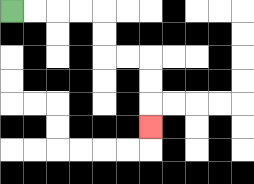{'start': '[0, 0]', 'end': '[6, 5]', 'path_directions': 'R,R,R,R,D,D,R,R,D,D,D', 'path_coordinates': '[[0, 0], [1, 0], [2, 0], [3, 0], [4, 0], [4, 1], [4, 2], [5, 2], [6, 2], [6, 3], [6, 4], [6, 5]]'}